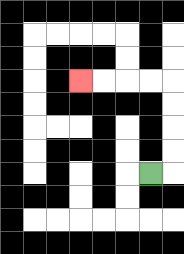{'start': '[6, 7]', 'end': '[3, 3]', 'path_directions': 'R,U,U,U,U,L,L,L,L', 'path_coordinates': '[[6, 7], [7, 7], [7, 6], [7, 5], [7, 4], [7, 3], [6, 3], [5, 3], [4, 3], [3, 3]]'}